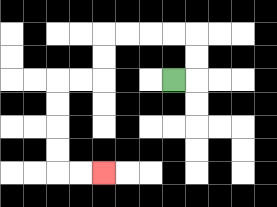{'start': '[7, 3]', 'end': '[4, 7]', 'path_directions': 'R,U,U,L,L,L,L,D,D,L,L,D,D,D,D,R,R', 'path_coordinates': '[[7, 3], [8, 3], [8, 2], [8, 1], [7, 1], [6, 1], [5, 1], [4, 1], [4, 2], [4, 3], [3, 3], [2, 3], [2, 4], [2, 5], [2, 6], [2, 7], [3, 7], [4, 7]]'}